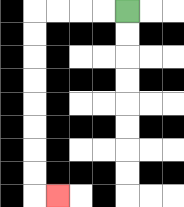{'start': '[5, 0]', 'end': '[2, 8]', 'path_directions': 'L,L,L,L,D,D,D,D,D,D,D,D,R', 'path_coordinates': '[[5, 0], [4, 0], [3, 0], [2, 0], [1, 0], [1, 1], [1, 2], [1, 3], [1, 4], [1, 5], [1, 6], [1, 7], [1, 8], [2, 8]]'}